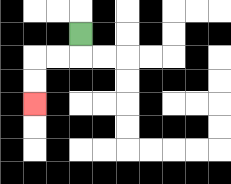{'start': '[3, 1]', 'end': '[1, 4]', 'path_directions': 'D,L,L,D,D', 'path_coordinates': '[[3, 1], [3, 2], [2, 2], [1, 2], [1, 3], [1, 4]]'}